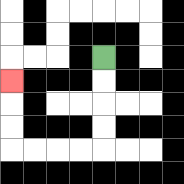{'start': '[4, 2]', 'end': '[0, 3]', 'path_directions': 'D,D,D,D,L,L,L,L,U,U,U', 'path_coordinates': '[[4, 2], [4, 3], [4, 4], [4, 5], [4, 6], [3, 6], [2, 6], [1, 6], [0, 6], [0, 5], [0, 4], [0, 3]]'}